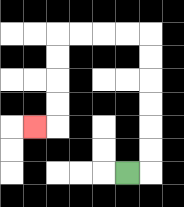{'start': '[5, 7]', 'end': '[1, 5]', 'path_directions': 'R,U,U,U,U,U,U,L,L,L,L,D,D,D,D,L', 'path_coordinates': '[[5, 7], [6, 7], [6, 6], [6, 5], [6, 4], [6, 3], [6, 2], [6, 1], [5, 1], [4, 1], [3, 1], [2, 1], [2, 2], [2, 3], [2, 4], [2, 5], [1, 5]]'}